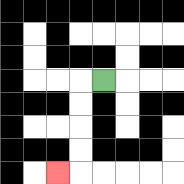{'start': '[4, 3]', 'end': '[2, 7]', 'path_directions': 'L,D,D,D,D,L', 'path_coordinates': '[[4, 3], [3, 3], [3, 4], [3, 5], [3, 6], [3, 7], [2, 7]]'}